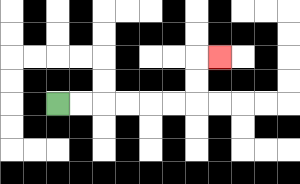{'start': '[2, 4]', 'end': '[9, 2]', 'path_directions': 'R,R,R,R,R,R,U,U,R', 'path_coordinates': '[[2, 4], [3, 4], [4, 4], [5, 4], [6, 4], [7, 4], [8, 4], [8, 3], [8, 2], [9, 2]]'}